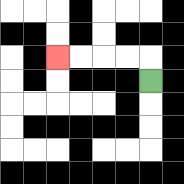{'start': '[6, 3]', 'end': '[2, 2]', 'path_directions': 'U,L,L,L,L', 'path_coordinates': '[[6, 3], [6, 2], [5, 2], [4, 2], [3, 2], [2, 2]]'}